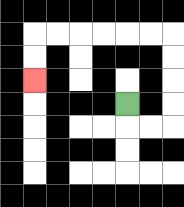{'start': '[5, 4]', 'end': '[1, 3]', 'path_directions': 'D,R,R,U,U,U,U,L,L,L,L,L,L,D,D', 'path_coordinates': '[[5, 4], [5, 5], [6, 5], [7, 5], [7, 4], [7, 3], [7, 2], [7, 1], [6, 1], [5, 1], [4, 1], [3, 1], [2, 1], [1, 1], [1, 2], [1, 3]]'}